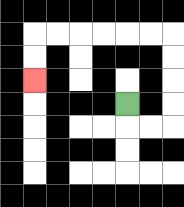{'start': '[5, 4]', 'end': '[1, 3]', 'path_directions': 'D,R,R,U,U,U,U,L,L,L,L,L,L,D,D', 'path_coordinates': '[[5, 4], [5, 5], [6, 5], [7, 5], [7, 4], [7, 3], [7, 2], [7, 1], [6, 1], [5, 1], [4, 1], [3, 1], [2, 1], [1, 1], [1, 2], [1, 3]]'}